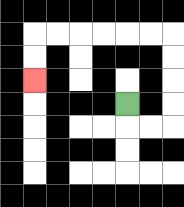{'start': '[5, 4]', 'end': '[1, 3]', 'path_directions': 'D,R,R,U,U,U,U,L,L,L,L,L,L,D,D', 'path_coordinates': '[[5, 4], [5, 5], [6, 5], [7, 5], [7, 4], [7, 3], [7, 2], [7, 1], [6, 1], [5, 1], [4, 1], [3, 1], [2, 1], [1, 1], [1, 2], [1, 3]]'}